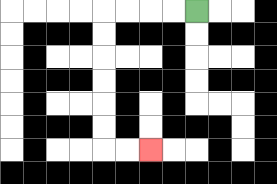{'start': '[8, 0]', 'end': '[6, 6]', 'path_directions': 'L,L,L,L,D,D,D,D,D,D,R,R', 'path_coordinates': '[[8, 0], [7, 0], [6, 0], [5, 0], [4, 0], [4, 1], [4, 2], [4, 3], [4, 4], [4, 5], [4, 6], [5, 6], [6, 6]]'}